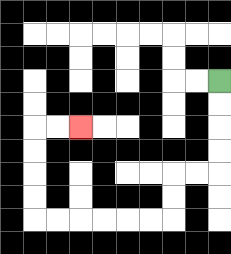{'start': '[9, 3]', 'end': '[3, 5]', 'path_directions': 'D,D,D,D,L,L,D,D,L,L,L,L,L,L,U,U,U,U,R,R', 'path_coordinates': '[[9, 3], [9, 4], [9, 5], [9, 6], [9, 7], [8, 7], [7, 7], [7, 8], [7, 9], [6, 9], [5, 9], [4, 9], [3, 9], [2, 9], [1, 9], [1, 8], [1, 7], [1, 6], [1, 5], [2, 5], [3, 5]]'}